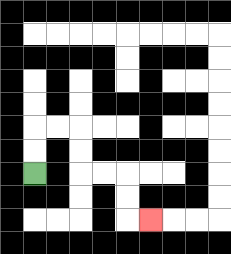{'start': '[1, 7]', 'end': '[6, 9]', 'path_directions': 'U,U,R,R,D,D,R,R,D,D,R', 'path_coordinates': '[[1, 7], [1, 6], [1, 5], [2, 5], [3, 5], [3, 6], [3, 7], [4, 7], [5, 7], [5, 8], [5, 9], [6, 9]]'}